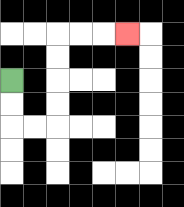{'start': '[0, 3]', 'end': '[5, 1]', 'path_directions': 'D,D,R,R,U,U,U,U,R,R,R', 'path_coordinates': '[[0, 3], [0, 4], [0, 5], [1, 5], [2, 5], [2, 4], [2, 3], [2, 2], [2, 1], [3, 1], [4, 1], [5, 1]]'}